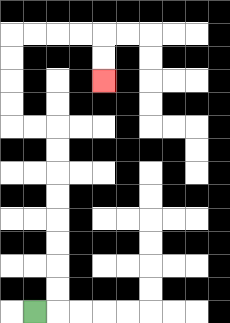{'start': '[1, 13]', 'end': '[4, 3]', 'path_directions': 'R,U,U,U,U,U,U,U,U,L,L,U,U,U,U,R,R,R,R,D,D', 'path_coordinates': '[[1, 13], [2, 13], [2, 12], [2, 11], [2, 10], [2, 9], [2, 8], [2, 7], [2, 6], [2, 5], [1, 5], [0, 5], [0, 4], [0, 3], [0, 2], [0, 1], [1, 1], [2, 1], [3, 1], [4, 1], [4, 2], [4, 3]]'}